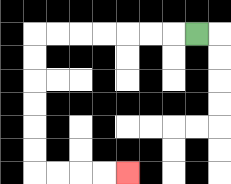{'start': '[8, 1]', 'end': '[5, 7]', 'path_directions': 'L,L,L,L,L,L,L,D,D,D,D,D,D,R,R,R,R', 'path_coordinates': '[[8, 1], [7, 1], [6, 1], [5, 1], [4, 1], [3, 1], [2, 1], [1, 1], [1, 2], [1, 3], [1, 4], [1, 5], [1, 6], [1, 7], [2, 7], [3, 7], [4, 7], [5, 7]]'}